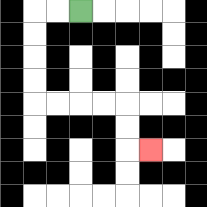{'start': '[3, 0]', 'end': '[6, 6]', 'path_directions': 'L,L,D,D,D,D,R,R,R,R,D,D,R', 'path_coordinates': '[[3, 0], [2, 0], [1, 0], [1, 1], [1, 2], [1, 3], [1, 4], [2, 4], [3, 4], [4, 4], [5, 4], [5, 5], [5, 6], [6, 6]]'}